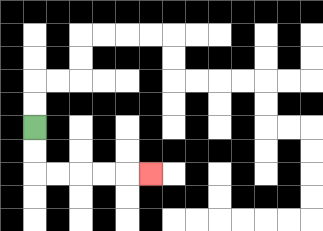{'start': '[1, 5]', 'end': '[6, 7]', 'path_directions': 'D,D,R,R,R,R,R', 'path_coordinates': '[[1, 5], [1, 6], [1, 7], [2, 7], [3, 7], [4, 7], [5, 7], [6, 7]]'}